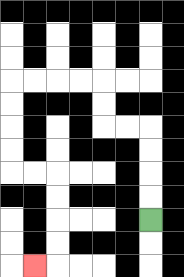{'start': '[6, 9]', 'end': '[1, 11]', 'path_directions': 'U,U,U,U,L,L,U,U,L,L,L,L,D,D,D,D,R,R,D,D,D,D,L', 'path_coordinates': '[[6, 9], [6, 8], [6, 7], [6, 6], [6, 5], [5, 5], [4, 5], [4, 4], [4, 3], [3, 3], [2, 3], [1, 3], [0, 3], [0, 4], [0, 5], [0, 6], [0, 7], [1, 7], [2, 7], [2, 8], [2, 9], [2, 10], [2, 11], [1, 11]]'}